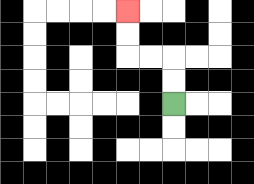{'start': '[7, 4]', 'end': '[5, 0]', 'path_directions': 'U,U,L,L,U,U', 'path_coordinates': '[[7, 4], [7, 3], [7, 2], [6, 2], [5, 2], [5, 1], [5, 0]]'}